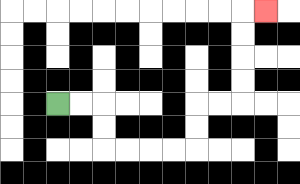{'start': '[2, 4]', 'end': '[11, 0]', 'path_directions': 'R,R,D,D,R,R,R,R,U,U,R,R,U,U,U,U,R', 'path_coordinates': '[[2, 4], [3, 4], [4, 4], [4, 5], [4, 6], [5, 6], [6, 6], [7, 6], [8, 6], [8, 5], [8, 4], [9, 4], [10, 4], [10, 3], [10, 2], [10, 1], [10, 0], [11, 0]]'}